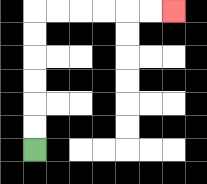{'start': '[1, 6]', 'end': '[7, 0]', 'path_directions': 'U,U,U,U,U,U,R,R,R,R,R,R', 'path_coordinates': '[[1, 6], [1, 5], [1, 4], [1, 3], [1, 2], [1, 1], [1, 0], [2, 0], [3, 0], [4, 0], [5, 0], [6, 0], [7, 0]]'}